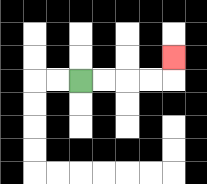{'start': '[3, 3]', 'end': '[7, 2]', 'path_directions': 'R,R,R,R,U', 'path_coordinates': '[[3, 3], [4, 3], [5, 3], [6, 3], [7, 3], [7, 2]]'}